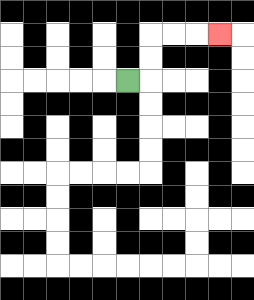{'start': '[5, 3]', 'end': '[9, 1]', 'path_directions': 'R,U,U,R,R,R', 'path_coordinates': '[[5, 3], [6, 3], [6, 2], [6, 1], [7, 1], [8, 1], [9, 1]]'}